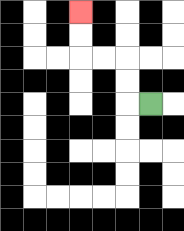{'start': '[6, 4]', 'end': '[3, 0]', 'path_directions': 'L,U,U,L,L,U,U', 'path_coordinates': '[[6, 4], [5, 4], [5, 3], [5, 2], [4, 2], [3, 2], [3, 1], [3, 0]]'}